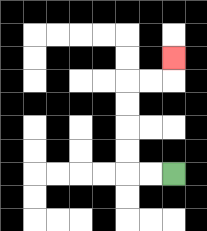{'start': '[7, 7]', 'end': '[7, 2]', 'path_directions': 'L,L,U,U,U,U,R,R,U', 'path_coordinates': '[[7, 7], [6, 7], [5, 7], [5, 6], [5, 5], [5, 4], [5, 3], [6, 3], [7, 3], [7, 2]]'}